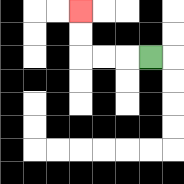{'start': '[6, 2]', 'end': '[3, 0]', 'path_directions': 'L,L,L,U,U', 'path_coordinates': '[[6, 2], [5, 2], [4, 2], [3, 2], [3, 1], [3, 0]]'}